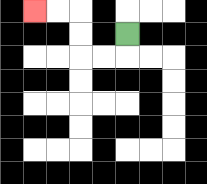{'start': '[5, 1]', 'end': '[1, 0]', 'path_directions': 'D,L,L,U,U,L,L', 'path_coordinates': '[[5, 1], [5, 2], [4, 2], [3, 2], [3, 1], [3, 0], [2, 0], [1, 0]]'}